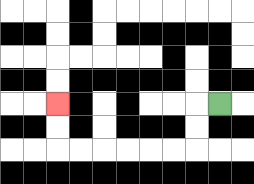{'start': '[9, 4]', 'end': '[2, 4]', 'path_directions': 'L,D,D,L,L,L,L,L,L,U,U', 'path_coordinates': '[[9, 4], [8, 4], [8, 5], [8, 6], [7, 6], [6, 6], [5, 6], [4, 6], [3, 6], [2, 6], [2, 5], [2, 4]]'}